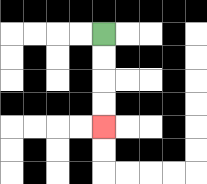{'start': '[4, 1]', 'end': '[4, 5]', 'path_directions': 'D,D,D,D', 'path_coordinates': '[[4, 1], [4, 2], [4, 3], [4, 4], [4, 5]]'}